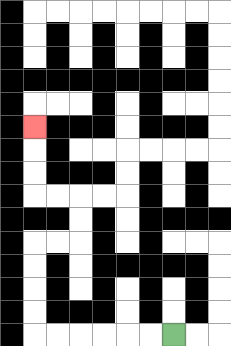{'start': '[7, 14]', 'end': '[1, 5]', 'path_directions': 'L,L,L,L,L,L,U,U,U,U,R,R,U,U,L,L,U,U,U', 'path_coordinates': '[[7, 14], [6, 14], [5, 14], [4, 14], [3, 14], [2, 14], [1, 14], [1, 13], [1, 12], [1, 11], [1, 10], [2, 10], [3, 10], [3, 9], [3, 8], [2, 8], [1, 8], [1, 7], [1, 6], [1, 5]]'}